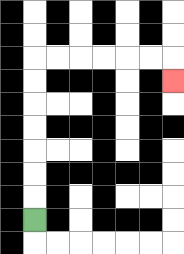{'start': '[1, 9]', 'end': '[7, 3]', 'path_directions': 'U,U,U,U,U,U,U,R,R,R,R,R,R,D', 'path_coordinates': '[[1, 9], [1, 8], [1, 7], [1, 6], [1, 5], [1, 4], [1, 3], [1, 2], [2, 2], [3, 2], [4, 2], [5, 2], [6, 2], [7, 2], [7, 3]]'}